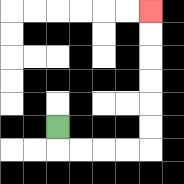{'start': '[2, 5]', 'end': '[6, 0]', 'path_directions': 'D,R,R,R,R,U,U,U,U,U,U', 'path_coordinates': '[[2, 5], [2, 6], [3, 6], [4, 6], [5, 6], [6, 6], [6, 5], [6, 4], [6, 3], [6, 2], [6, 1], [6, 0]]'}